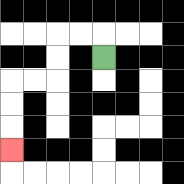{'start': '[4, 2]', 'end': '[0, 6]', 'path_directions': 'U,L,L,D,D,L,L,D,D,D', 'path_coordinates': '[[4, 2], [4, 1], [3, 1], [2, 1], [2, 2], [2, 3], [1, 3], [0, 3], [0, 4], [0, 5], [0, 6]]'}